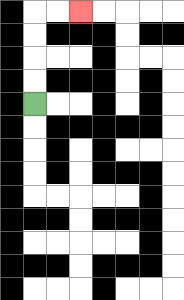{'start': '[1, 4]', 'end': '[3, 0]', 'path_directions': 'U,U,U,U,R,R', 'path_coordinates': '[[1, 4], [1, 3], [1, 2], [1, 1], [1, 0], [2, 0], [3, 0]]'}